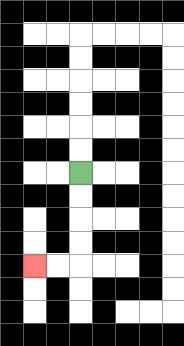{'start': '[3, 7]', 'end': '[1, 11]', 'path_directions': 'D,D,D,D,L,L', 'path_coordinates': '[[3, 7], [3, 8], [3, 9], [3, 10], [3, 11], [2, 11], [1, 11]]'}